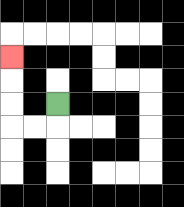{'start': '[2, 4]', 'end': '[0, 2]', 'path_directions': 'D,L,L,U,U,U', 'path_coordinates': '[[2, 4], [2, 5], [1, 5], [0, 5], [0, 4], [0, 3], [0, 2]]'}